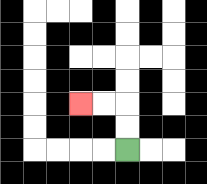{'start': '[5, 6]', 'end': '[3, 4]', 'path_directions': 'U,U,L,L', 'path_coordinates': '[[5, 6], [5, 5], [5, 4], [4, 4], [3, 4]]'}